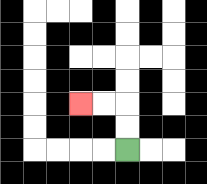{'start': '[5, 6]', 'end': '[3, 4]', 'path_directions': 'U,U,L,L', 'path_coordinates': '[[5, 6], [5, 5], [5, 4], [4, 4], [3, 4]]'}